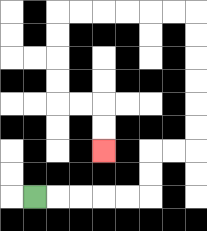{'start': '[1, 8]', 'end': '[4, 6]', 'path_directions': 'R,R,R,R,R,U,U,R,R,U,U,U,U,U,U,L,L,L,L,L,L,D,D,D,D,R,R,D,D', 'path_coordinates': '[[1, 8], [2, 8], [3, 8], [4, 8], [5, 8], [6, 8], [6, 7], [6, 6], [7, 6], [8, 6], [8, 5], [8, 4], [8, 3], [8, 2], [8, 1], [8, 0], [7, 0], [6, 0], [5, 0], [4, 0], [3, 0], [2, 0], [2, 1], [2, 2], [2, 3], [2, 4], [3, 4], [4, 4], [4, 5], [4, 6]]'}